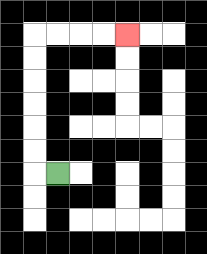{'start': '[2, 7]', 'end': '[5, 1]', 'path_directions': 'L,U,U,U,U,U,U,R,R,R,R', 'path_coordinates': '[[2, 7], [1, 7], [1, 6], [1, 5], [1, 4], [1, 3], [1, 2], [1, 1], [2, 1], [3, 1], [4, 1], [5, 1]]'}